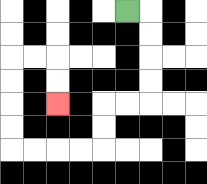{'start': '[5, 0]', 'end': '[2, 4]', 'path_directions': 'R,D,D,D,D,L,L,D,D,L,L,L,L,U,U,U,U,R,R,D,D', 'path_coordinates': '[[5, 0], [6, 0], [6, 1], [6, 2], [6, 3], [6, 4], [5, 4], [4, 4], [4, 5], [4, 6], [3, 6], [2, 6], [1, 6], [0, 6], [0, 5], [0, 4], [0, 3], [0, 2], [1, 2], [2, 2], [2, 3], [2, 4]]'}